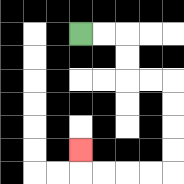{'start': '[3, 1]', 'end': '[3, 6]', 'path_directions': 'R,R,D,D,R,R,D,D,D,D,L,L,L,L,U', 'path_coordinates': '[[3, 1], [4, 1], [5, 1], [5, 2], [5, 3], [6, 3], [7, 3], [7, 4], [7, 5], [7, 6], [7, 7], [6, 7], [5, 7], [4, 7], [3, 7], [3, 6]]'}